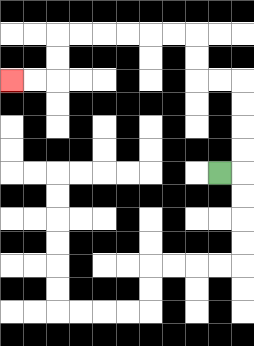{'start': '[9, 7]', 'end': '[0, 3]', 'path_directions': 'R,U,U,U,U,L,L,U,U,L,L,L,L,L,L,D,D,L,L', 'path_coordinates': '[[9, 7], [10, 7], [10, 6], [10, 5], [10, 4], [10, 3], [9, 3], [8, 3], [8, 2], [8, 1], [7, 1], [6, 1], [5, 1], [4, 1], [3, 1], [2, 1], [2, 2], [2, 3], [1, 3], [0, 3]]'}